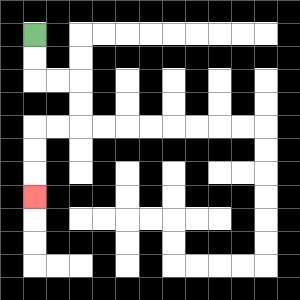{'start': '[1, 1]', 'end': '[1, 8]', 'path_directions': 'D,D,R,R,D,D,L,L,D,D,D', 'path_coordinates': '[[1, 1], [1, 2], [1, 3], [2, 3], [3, 3], [3, 4], [3, 5], [2, 5], [1, 5], [1, 6], [1, 7], [1, 8]]'}